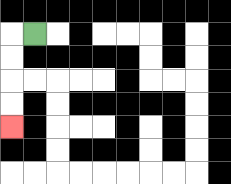{'start': '[1, 1]', 'end': '[0, 5]', 'path_directions': 'L,D,D,D,D', 'path_coordinates': '[[1, 1], [0, 1], [0, 2], [0, 3], [0, 4], [0, 5]]'}